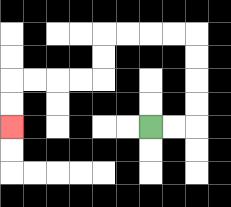{'start': '[6, 5]', 'end': '[0, 5]', 'path_directions': 'R,R,U,U,U,U,L,L,L,L,D,D,L,L,L,L,D,D', 'path_coordinates': '[[6, 5], [7, 5], [8, 5], [8, 4], [8, 3], [8, 2], [8, 1], [7, 1], [6, 1], [5, 1], [4, 1], [4, 2], [4, 3], [3, 3], [2, 3], [1, 3], [0, 3], [0, 4], [0, 5]]'}